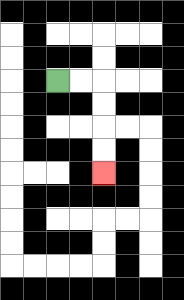{'start': '[2, 3]', 'end': '[4, 7]', 'path_directions': 'R,R,D,D,D,D', 'path_coordinates': '[[2, 3], [3, 3], [4, 3], [4, 4], [4, 5], [4, 6], [4, 7]]'}